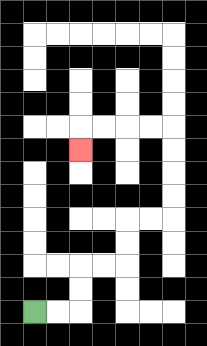{'start': '[1, 13]', 'end': '[3, 6]', 'path_directions': 'R,R,U,U,R,R,U,U,R,R,U,U,U,U,L,L,L,L,D', 'path_coordinates': '[[1, 13], [2, 13], [3, 13], [3, 12], [3, 11], [4, 11], [5, 11], [5, 10], [5, 9], [6, 9], [7, 9], [7, 8], [7, 7], [7, 6], [7, 5], [6, 5], [5, 5], [4, 5], [3, 5], [3, 6]]'}